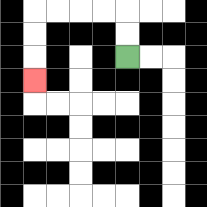{'start': '[5, 2]', 'end': '[1, 3]', 'path_directions': 'U,U,L,L,L,L,D,D,D', 'path_coordinates': '[[5, 2], [5, 1], [5, 0], [4, 0], [3, 0], [2, 0], [1, 0], [1, 1], [1, 2], [1, 3]]'}